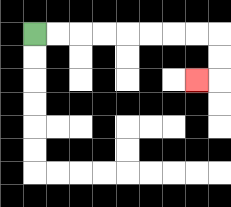{'start': '[1, 1]', 'end': '[8, 3]', 'path_directions': 'R,R,R,R,R,R,R,R,D,D,L', 'path_coordinates': '[[1, 1], [2, 1], [3, 1], [4, 1], [5, 1], [6, 1], [7, 1], [8, 1], [9, 1], [9, 2], [9, 3], [8, 3]]'}